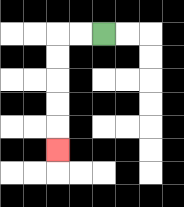{'start': '[4, 1]', 'end': '[2, 6]', 'path_directions': 'L,L,D,D,D,D,D', 'path_coordinates': '[[4, 1], [3, 1], [2, 1], [2, 2], [2, 3], [2, 4], [2, 5], [2, 6]]'}